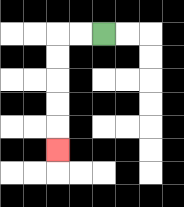{'start': '[4, 1]', 'end': '[2, 6]', 'path_directions': 'L,L,D,D,D,D,D', 'path_coordinates': '[[4, 1], [3, 1], [2, 1], [2, 2], [2, 3], [2, 4], [2, 5], [2, 6]]'}